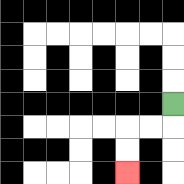{'start': '[7, 4]', 'end': '[5, 7]', 'path_directions': 'D,L,L,D,D', 'path_coordinates': '[[7, 4], [7, 5], [6, 5], [5, 5], [5, 6], [5, 7]]'}